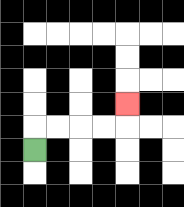{'start': '[1, 6]', 'end': '[5, 4]', 'path_directions': 'U,R,R,R,R,U', 'path_coordinates': '[[1, 6], [1, 5], [2, 5], [3, 5], [4, 5], [5, 5], [5, 4]]'}